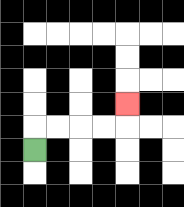{'start': '[1, 6]', 'end': '[5, 4]', 'path_directions': 'U,R,R,R,R,U', 'path_coordinates': '[[1, 6], [1, 5], [2, 5], [3, 5], [4, 5], [5, 5], [5, 4]]'}